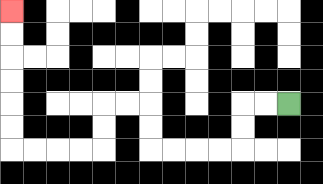{'start': '[12, 4]', 'end': '[0, 0]', 'path_directions': 'L,L,D,D,L,L,L,L,U,U,L,L,D,D,L,L,L,L,U,U,U,U,U,U', 'path_coordinates': '[[12, 4], [11, 4], [10, 4], [10, 5], [10, 6], [9, 6], [8, 6], [7, 6], [6, 6], [6, 5], [6, 4], [5, 4], [4, 4], [4, 5], [4, 6], [3, 6], [2, 6], [1, 6], [0, 6], [0, 5], [0, 4], [0, 3], [0, 2], [0, 1], [0, 0]]'}